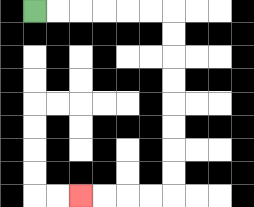{'start': '[1, 0]', 'end': '[3, 8]', 'path_directions': 'R,R,R,R,R,R,D,D,D,D,D,D,D,D,L,L,L,L', 'path_coordinates': '[[1, 0], [2, 0], [3, 0], [4, 0], [5, 0], [6, 0], [7, 0], [7, 1], [7, 2], [7, 3], [7, 4], [7, 5], [7, 6], [7, 7], [7, 8], [6, 8], [5, 8], [4, 8], [3, 8]]'}